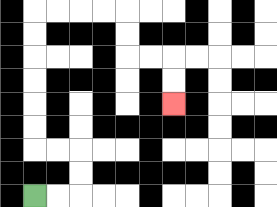{'start': '[1, 8]', 'end': '[7, 4]', 'path_directions': 'R,R,U,U,L,L,U,U,U,U,U,U,R,R,R,R,D,D,R,R,D,D', 'path_coordinates': '[[1, 8], [2, 8], [3, 8], [3, 7], [3, 6], [2, 6], [1, 6], [1, 5], [1, 4], [1, 3], [1, 2], [1, 1], [1, 0], [2, 0], [3, 0], [4, 0], [5, 0], [5, 1], [5, 2], [6, 2], [7, 2], [7, 3], [7, 4]]'}